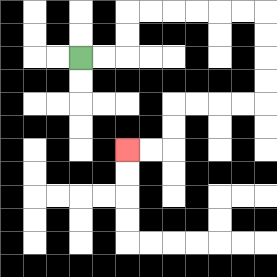{'start': '[3, 2]', 'end': '[5, 6]', 'path_directions': 'R,R,U,U,R,R,R,R,R,R,D,D,D,D,L,L,L,L,D,D,L,L', 'path_coordinates': '[[3, 2], [4, 2], [5, 2], [5, 1], [5, 0], [6, 0], [7, 0], [8, 0], [9, 0], [10, 0], [11, 0], [11, 1], [11, 2], [11, 3], [11, 4], [10, 4], [9, 4], [8, 4], [7, 4], [7, 5], [7, 6], [6, 6], [5, 6]]'}